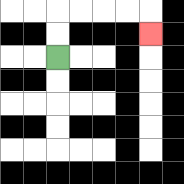{'start': '[2, 2]', 'end': '[6, 1]', 'path_directions': 'U,U,R,R,R,R,D', 'path_coordinates': '[[2, 2], [2, 1], [2, 0], [3, 0], [4, 0], [5, 0], [6, 0], [6, 1]]'}